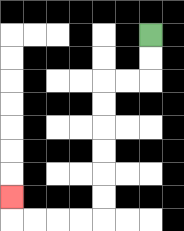{'start': '[6, 1]', 'end': '[0, 8]', 'path_directions': 'D,D,L,L,D,D,D,D,D,D,L,L,L,L,U', 'path_coordinates': '[[6, 1], [6, 2], [6, 3], [5, 3], [4, 3], [4, 4], [4, 5], [4, 6], [4, 7], [4, 8], [4, 9], [3, 9], [2, 9], [1, 9], [0, 9], [0, 8]]'}